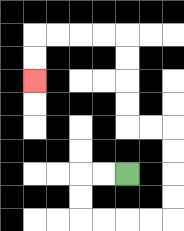{'start': '[5, 7]', 'end': '[1, 3]', 'path_directions': 'L,L,D,D,R,R,R,R,U,U,U,U,L,L,U,U,U,U,L,L,L,L,D,D', 'path_coordinates': '[[5, 7], [4, 7], [3, 7], [3, 8], [3, 9], [4, 9], [5, 9], [6, 9], [7, 9], [7, 8], [7, 7], [7, 6], [7, 5], [6, 5], [5, 5], [5, 4], [5, 3], [5, 2], [5, 1], [4, 1], [3, 1], [2, 1], [1, 1], [1, 2], [1, 3]]'}